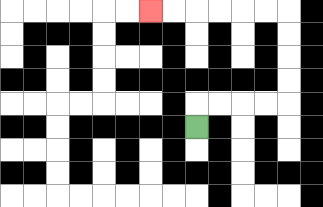{'start': '[8, 5]', 'end': '[6, 0]', 'path_directions': 'U,R,R,R,R,U,U,U,U,L,L,L,L,L,L', 'path_coordinates': '[[8, 5], [8, 4], [9, 4], [10, 4], [11, 4], [12, 4], [12, 3], [12, 2], [12, 1], [12, 0], [11, 0], [10, 0], [9, 0], [8, 0], [7, 0], [6, 0]]'}